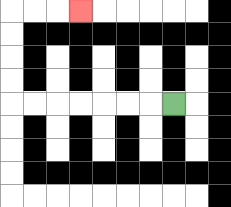{'start': '[7, 4]', 'end': '[3, 0]', 'path_directions': 'L,L,L,L,L,L,L,U,U,U,U,R,R,R', 'path_coordinates': '[[7, 4], [6, 4], [5, 4], [4, 4], [3, 4], [2, 4], [1, 4], [0, 4], [0, 3], [0, 2], [0, 1], [0, 0], [1, 0], [2, 0], [3, 0]]'}